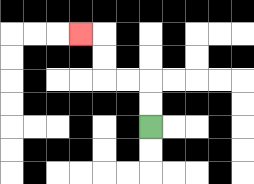{'start': '[6, 5]', 'end': '[3, 1]', 'path_directions': 'U,U,L,L,U,U,L', 'path_coordinates': '[[6, 5], [6, 4], [6, 3], [5, 3], [4, 3], [4, 2], [4, 1], [3, 1]]'}